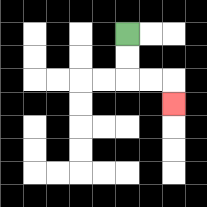{'start': '[5, 1]', 'end': '[7, 4]', 'path_directions': 'D,D,R,R,D', 'path_coordinates': '[[5, 1], [5, 2], [5, 3], [6, 3], [7, 3], [7, 4]]'}